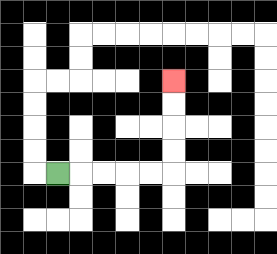{'start': '[2, 7]', 'end': '[7, 3]', 'path_directions': 'R,R,R,R,R,U,U,U,U', 'path_coordinates': '[[2, 7], [3, 7], [4, 7], [5, 7], [6, 7], [7, 7], [7, 6], [7, 5], [7, 4], [7, 3]]'}